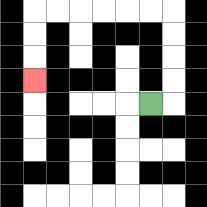{'start': '[6, 4]', 'end': '[1, 3]', 'path_directions': 'R,U,U,U,U,L,L,L,L,L,L,D,D,D', 'path_coordinates': '[[6, 4], [7, 4], [7, 3], [7, 2], [7, 1], [7, 0], [6, 0], [5, 0], [4, 0], [3, 0], [2, 0], [1, 0], [1, 1], [1, 2], [1, 3]]'}